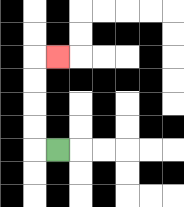{'start': '[2, 6]', 'end': '[2, 2]', 'path_directions': 'L,U,U,U,U,R', 'path_coordinates': '[[2, 6], [1, 6], [1, 5], [1, 4], [1, 3], [1, 2], [2, 2]]'}